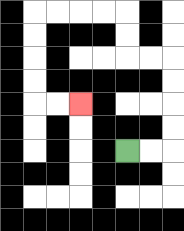{'start': '[5, 6]', 'end': '[3, 4]', 'path_directions': 'R,R,U,U,U,U,L,L,U,U,L,L,L,L,D,D,D,D,R,R', 'path_coordinates': '[[5, 6], [6, 6], [7, 6], [7, 5], [7, 4], [7, 3], [7, 2], [6, 2], [5, 2], [5, 1], [5, 0], [4, 0], [3, 0], [2, 0], [1, 0], [1, 1], [1, 2], [1, 3], [1, 4], [2, 4], [3, 4]]'}